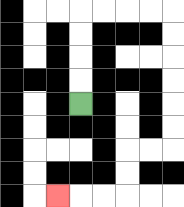{'start': '[3, 4]', 'end': '[2, 8]', 'path_directions': 'U,U,U,U,R,R,R,R,D,D,D,D,D,D,L,L,D,D,L,L,L', 'path_coordinates': '[[3, 4], [3, 3], [3, 2], [3, 1], [3, 0], [4, 0], [5, 0], [6, 0], [7, 0], [7, 1], [7, 2], [7, 3], [7, 4], [7, 5], [7, 6], [6, 6], [5, 6], [5, 7], [5, 8], [4, 8], [3, 8], [2, 8]]'}